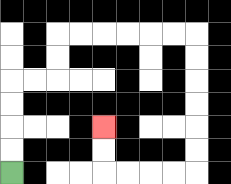{'start': '[0, 7]', 'end': '[4, 5]', 'path_directions': 'U,U,U,U,R,R,U,U,R,R,R,R,R,R,D,D,D,D,D,D,L,L,L,L,U,U', 'path_coordinates': '[[0, 7], [0, 6], [0, 5], [0, 4], [0, 3], [1, 3], [2, 3], [2, 2], [2, 1], [3, 1], [4, 1], [5, 1], [6, 1], [7, 1], [8, 1], [8, 2], [8, 3], [8, 4], [8, 5], [8, 6], [8, 7], [7, 7], [6, 7], [5, 7], [4, 7], [4, 6], [4, 5]]'}